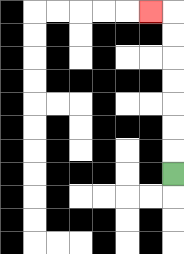{'start': '[7, 7]', 'end': '[6, 0]', 'path_directions': 'U,U,U,U,U,U,U,L', 'path_coordinates': '[[7, 7], [7, 6], [7, 5], [7, 4], [7, 3], [7, 2], [7, 1], [7, 0], [6, 0]]'}